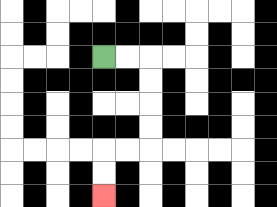{'start': '[4, 2]', 'end': '[4, 8]', 'path_directions': 'R,R,D,D,D,D,L,L,D,D', 'path_coordinates': '[[4, 2], [5, 2], [6, 2], [6, 3], [6, 4], [6, 5], [6, 6], [5, 6], [4, 6], [4, 7], [4, 8]]'}